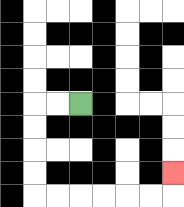{'start': '[3, 4]', 'end': '[7, 7]', 'path_directions': 'L,L,D,D,D,D,R,R,R,R,R,R,U', 'path_coordinates': '[[3, 4], [2, 4], [1, 4], [1, 5], [1, 6], [1, 7], [1, 8], [2, 8], [3, 8], [4, 8], [5, 8], [6, 8], [7, 8], [7, 7]]'}